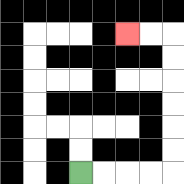{'start': '[3, 7]', 'end': '[5, 1]', 'path_directions': 'R,R,R,R,U,U,U,U,U,U,L,L', 'path_coordinates': '[[3, 7], [4, 7], [5, 7], [6, 7], [7, 7], [7, 6], [7, 5], [7, 4], [7, 3], [7, 2], [7, 1], [6, 1], [5, 1]]'}